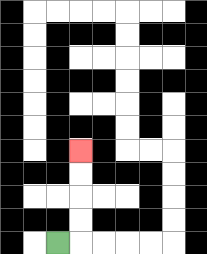{'start': '[2, 10]', 'end': '[3, 6]', 'path_directions': 'R,U,U,U,U', 'path_coordinates': '[[2, 10], [3, 10], [3, 9], [3, 8], [3, 7], [3, 6]]'}